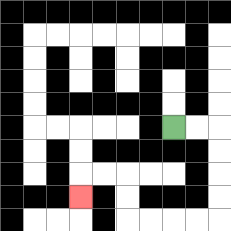{'start': '[7, 5]', 'end': '[3, 8]', 'path_directions': 'R,R,D,D,D,D,L,L,L,L,U,U,L,L,D', 'path_coordinates': '[[7, 5], [8, 5], [9, 5], [9, 6], [9, 7], [9, 8], [9, 9], [8, 9], [7, 9], [6, 9], [5, 9], [5, 8], [5, 7], [4, 7], [3, 7], [3, 8]]'}